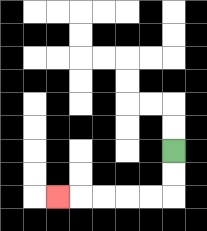{'start': '[7, 6]', 'end': '[2, 8]', 'path_directions': 'D,D,L,L,L,L,L', 'path_coordinates': '[[7, 6], [7, 7], [7, 8], [6, 8], [5, 8], [4, 8], [3, 8], [2, 8]]'}